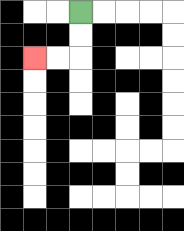{'start': '[3, 0]', 'end': '[1, 2]', 'path_directions': 'D,D,L,L', 'path_coordinates': '[[3, 0], [3, 1], [3, 2], [2, 2], [1, 2]]'}